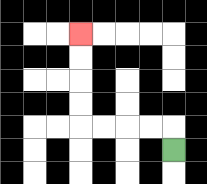{'start': '[7, 6]', 'end': '[3, 1]', 'path_directions': 'U,L,L,L,L,U,U,U,U', 'path_coordinates': '[[7, 6], [7, 5], [6, 5], [5, 5], [4, 5], [3, 5], [3, 4], [3, 3], [3, 2], [3, 1]]'}